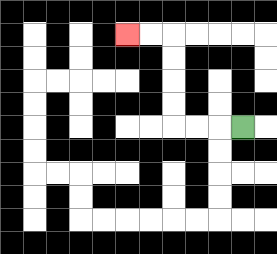{'start': '[10, 5]', 'end': '[5, 1]', 'path_directions': 'L,L,L,U,U,U,U,L,L', 'path_coordinates': '[[10, 5], [9, 5], [8, 5], [7, 5], [7, 4], [7, 3], [7, 2], [7, 1], [6, 1], [5, 1]]'}